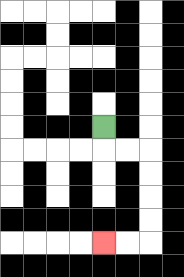{'start': '[4, 5]', 'end': '[4, 10]', 'path_directions': 'D,R,R,D,D,D,D,L,L', 'path_coordinates': '[[4, 5], [4, 6], [5, 6], [6, 6], [6, 7], [6, 8], [6, 9], [6, 10], [5, 10], [4, 10]]'}